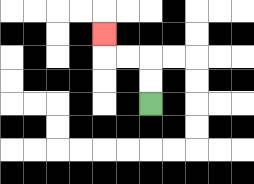{'start': '[6, 4]', 'end': '[4, 1]', 'path_directions': 'U,U,L,L,U', 'path_coordinates': '[[6, 4], [6, 3], [6, 2], [5, 2], [4, 2], [4, 1]]'}